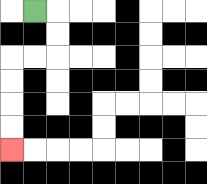{'start': '[1, 0]', 'end': '[0, 6]', 'path_directions': 'R,D,D,L,L,D,D,D,D', 'path_coordinates': '[[1, 0], [2, 0], [2, 1], [2, 2], [1, 2], [0, 2], [0, 3], [0, 4], [0, 5], [0, 6]]'}